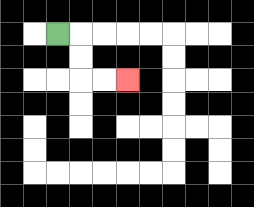{'start': '[2, 1]', 'end': '[5, 3]', 'path_directions': 'R,D,D,R,R', 'path_coordinates': '[[2, 1], [3, 1], [3, 2], [3, 3], [4, 3], [5, 3]]'}